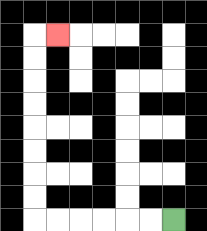{'start': '[7, 9]', 'end': '[2, 1]', 'path_directions': 'L,L,L,L,L,L,U,U,U,U,U,U,U,U,R', 'path_coordinates': '[[7, 9], [6, 9], [5, 9], [4, 9], [3, 9], [2, 9], [1, 9], [1, 8], [1, 7], [1, 6], [1, 5], [1, 4], [1, 3], [1, 2], [1, 1], [2, 1]]'}